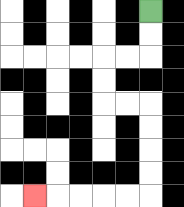{'start': '[6, 0]', 'end': '[1, 8]', 'path_directions': 'D,D,L,L,D,D,R,R,D,D,D,D,L,L,L,L,L', 'path_coordinates': '[[6, 0], [6, 1], [6, 2], [5, 2], [4, 2], [4, 3], [4, 4], [5, 4], [6, 4], [6, 5], [6, 6], [6, 7], [6, 8], [5, 8], [4, 8], [3, 8], [2, 8], [1, 8]]'}